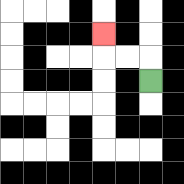{'start': '[6, 3]', 'end': '[4, 1]', 'path_directions': 'U,L,L,U', 'path_coordinates': '[[6, 3], [6, 2], [5, 2], [4, 2], [4, 1]]'}